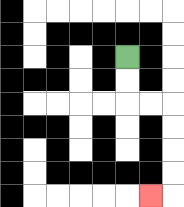{'start': '[5, 2]', 'end': '[6, 8]', 'path_directions': 'D,D,R,R,D,D,D,D,L', 'path_coordinates': '[[5, 2], [5, 3], [5, 4], [6, 4], [7, 4], [7, 5], [7, 6], [7, 7], [7, 8], [6, 8]]'}